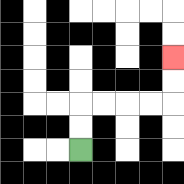{'start': '[3, 6]', 'end': '[7, 2]', 'path_directions': 'U,U,R,R,R,R,U,U', 'path_coordinates': '[[3, 6], [3, 5], [3, 4], [4, 4], [5, 4], [6, 4], [7, 4], [7, 3], [7, 2]]'}